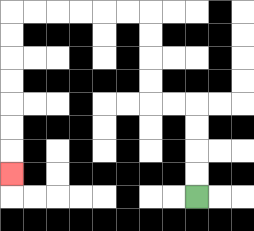{'start': '[8, 8]', 'end': '[0, 7]', 'path_directions': 'U,U,U,U,L,L,U,U,U,U,L,L,L,L,L,L,D,D,D,D,D,D,D', 'path_coordinates': '[[8, 8], [8, 7], [8, 6], [8, 5], [8, 4], [7, 4], [6, 4], [6, 3], [6, 2], [6, 1], [6, 0], [5, 0], [4, 0], [3, 0], [2, 0], [1, 0], [0, 0], [0, 1], [0, 2], [0, 3], [0, 4], [0, 5], [0, 6], [0, 7]]'}